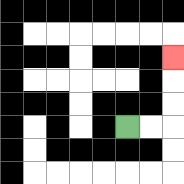{'start': '[5, 5]', 'end': '[7, 2]', 'path_directions': 'R,R,U,U,U', 'path_coordinates': '[[5, 5], [6, 5], [7, 5], [7, 4], [7, 3], [7, 2]]'}